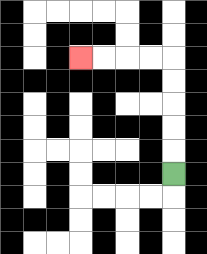{'start': '[7, 7]', 'end': '[3, 2]', 'path_directions': 'U,U,U,U,U,L,L,L,L', 'path_coordinates': '[[7, 7], [7, 6], [7, 5], [7, 4], [7, 3], [7, 2], [6, 2], [5, 2], [4, 2], [3, 2]]'}